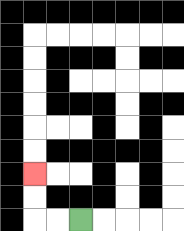{'start': '[3, 9]', 'end': '[1, 7]', 'path_directions': 'L,L,U,U', 'path_coordinates': '[[3, 9], [2, 9], [1, 9], [1, 8], [1, 7]]'}